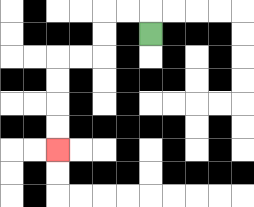{'start': '[6, 1]', 'end': '[2, 6]', 'path_directions': 'U,L,L,D,D,L,L,D,D,D,D', 'path_coordinates': '[[6, 1], [6, 0], [5, 0], [4, 0], [4, 1], [4, 2], [3, 2], [2, 2], [2, 3], [2, 4], [2, 5], [2, 6]]'}